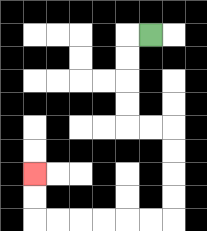{'start': '[6, 1]', 'end': '[1, 7]', 'path_directions': 'L,D,D,D,D,R,R,D,D,D,D,L,L,L,L,L,L,U,U', 'path_coordinates': '[[6, 1], [5, 1], [5, 2], [5, 3], [5, 4], [5, 5], [6, 5], [7, 5], [7, 6], [7, 7], [7, 8], [7, 9], [6, 9], [5, 9], [4, 9], [3, 9], [2, 9], [1, 9], [1, 8], [1, 7]]'}